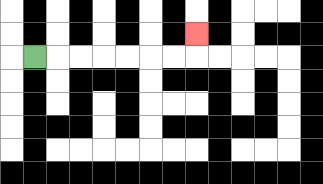{'start': '[1, 2]', 'end': '[8, 1]', 'path_directions': 'R,R,R,R,R,R,R,U', 'path_coordinates': '[[1, 2], [2, 2], [3, 2], [4, 2], [5, 2], [6, 2], [7, 2], [8, 2], [8, 1]]'}